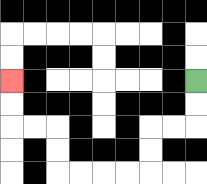{'start': '[8, 3]', 'end': '[0, 3]', 'path_directions': 'D,D,L,L,D,D,L,L,L,L,U,U,L,L,U,U', 'path_coordinates': '[[8, 3], [8, 4], [8, 5], [7, 5], [6, 5], [6, 6], [6, 7], [5, 7], [4, 7], [3, 7], [2, 7], [2, 6], [2, 5], [1, 5], [0, 5], [0, 4], [0, 3]]'}